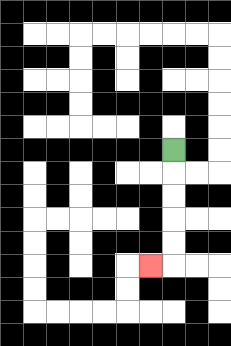{'start': '[7, 6]', 'end': '[6, 11]', 'path_directions': 'D,D,D,D,D,L', 'path_coordinates': '[[7, 6], [7, 7], [7, 8], [7, 9], [7, 10], [7, 11], [6, 11]]'}